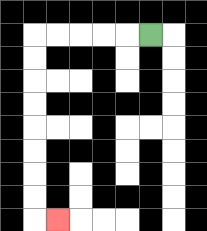{'start': '[6, 1]', 'end': '[2, 9]', 'path_directions': 'L,L,L,L,L,D,D,D,D,D,D,D,D,R', 'path_coordinates': '[[6, 1], [5, 1], [4, 1], [3, 1], [2, 1], [1, 1], [1, 2], [1, 3], [1, 4], [1, 5], [1, 6], [1, 7], [1, 8], [1, 9], [2, 9]]'}